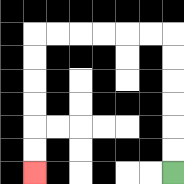{'start': '[7, 7]', 'end': '[1, 7]', 'path_directions': 'U,U,U,U,U,U,L,L,L,L,L,L,D,D,D,D,D,D', 'path_coordinates': '[[7, 7], [7, 6], [7, 5], [7, 4], [7, 3], [7, 2], [7, 1], [6, 1], [5, 1], [4, 1], [3, 1], [2, 1], [1, 1], [1, 2], [1, 3], [1, 4], [1, 5], [1, 6], [1, 7]]'}